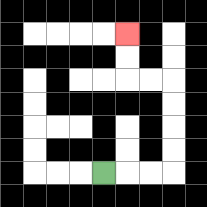{'start': '[4, 7]', 'end': '[5, 1]', 'path_directions': 'R,R,R,U,U,U,U,L,L,U,U', 'path_coordinates': '[[4, 7], [5, 7], [6, 7], [7, 7], [7, 6], [7, 5], [7, 4], [7, 3], [6, 3], [5, 3], [5, 2], [5, 1]]'}